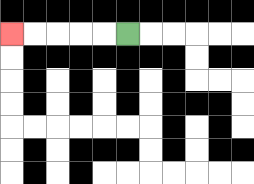{'start': '[5, 1]', 'end': '[0, 1]', 'path_directions': 'L,L,L,L,L', 'path_coordinates': '[[5, 1], [4, 1], [3, 1], [2, 1], [1, 1], [0, 1]]'}